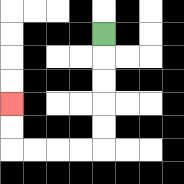{'start': '[4, 1]', 'end': '[0, 4]', 'path_directions': 'D,D,D,D,D,L,L,L,L,U,U', 'path_coordinates': '[[4, 1], [4, 2], [4, 3], [4, 4], [4, 5], [4, 6], [3, 6], [2, 6], [1, 6], [0, 6], [0, 5], [0, 4]]'}